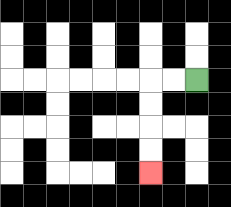{'start': '[8, 3]', 'end': '[6, 7]', 'path_directions': 'L,L,D,D,D,D', 'path_coordinates': '[[8, 3], [7, 3], [6, 3], [6, 4], [6, 5], [6, 6], [6, 7]]'}